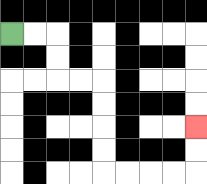{'start': '[0, 1]', 'end': '[8, 5]', 'path_directions': 'R,R,D,D,R,R,D,D,D,D,R,R,R,R,U,U', 'path_coordinates': '[[0, 1], [1, 1], [2, 1], [2, 2], [2, 3], [3, 3], [4, 3], [4, 4], [4, 5], [4, 6], [4, 7], [5, 7], [6, 7], [7, 7], [8, 7], [8, 6], [8, 5]]'}